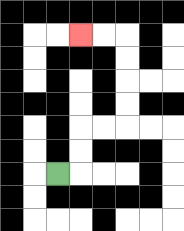{'start': '[2, 7]', 'end': '[3, 1]', 'path_directions': 'R,U,U,R,R,U,U,U,U,L,L', 'path_coordinates': '[[2, 7], [3, 7], [3, 6], [3, 5], [4, 5], [5, 5], [5, 4], [5, 3], [5, 2], [5, 1], [4, 1], [3, 1]]'}